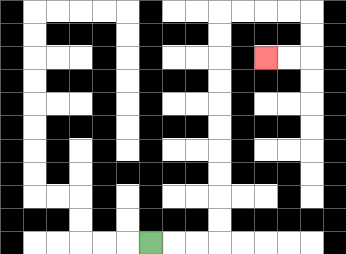{'start': '[6, 10]', 'end': '[11, 2]', 'path_directions': 'R,R,R,U,U,U,U,U,U,U,U,U,U,R,R,R,R,D,D,L,L', 'path_coordinates': '[[6, 10], [7, 10], [8, 10], [9, 10], [9, 9], [9, 8], [9, 7], [9, 6], [9, 5], [9, 4], [9, 3], [9, 2], [9, 1], [9, 0], [10, 0], [11, 0], [12, 0], [13, 0], [13, 1], [13, 2], [12, 2], [11, 2]]'}